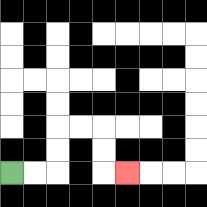{'start': '[0, 7]', 'end': '[5, 7]', 'path_directions': 'R,R,U,U,R,R,D,D,R', 'path_coordinates': '[[0, 7], [1, 7], [2, 7], [2, 6], [2, 5], [3, 5], [4, 5], [4, 6], [4, 7], [5, 7]]'}